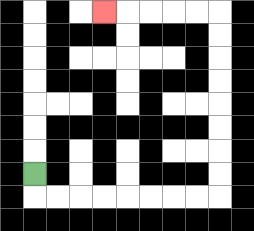{'start': '[1, 7]', 'end': '[4, 0]', 'path_directions': 'D,R,R,R,R,R,R,R,R,U,U,U,U,U,U,U,U,L,L,L,L,L', 'path_coordinates': '[[1, 7], [1, 8], [2, 8], [3, 8], [4, 8], [5, 8], [6, 8], [7, 8], [8, 8], [9, 8], [9, 7], [9, 6], [9, 5], [9, 4], [9, 3], [9, 2], [9, 1], [9, 0], [8, 0], [7, 0], [6, 0], [5, 0], [4, 0]]'}